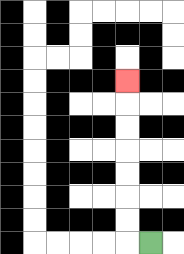{'start': '[6, 10]', 'end': '[5, 3]', 'path_directions': 'L,U,U,U,U,U,U,U', 'path_coordinates': '[[6, 10], [5, 10], [5, 9], [5, 8], [5, 7], [5, 6], [5, 5], [5, 4], [5, 3]]'}